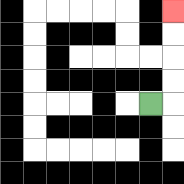{'start': '[6, 4]', 'end': '[7, 0]', 'path_directions': 'R,U,U,U,U', 'path_coordinates': '[[6, 4], [7, 4], [7, 3], [7, 2], [7, 1], [7, 0]]'}